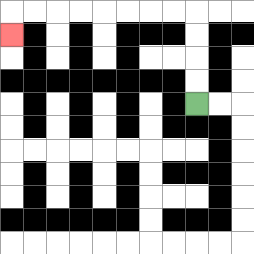{'start': '[8, 4]', 'end': '[0, 1]', 'path_directions': 'U,U,U,U,L,L,L,L,L,L,L,L,D', 'path_coordinates': '[[8, 4], [8, 3], [8, 2], [8, 1], [8, 0], [7, 0], [6, 0], [5, 0], [4, 0], [3, 0], [2, 0], [1, 0], [0, 0], [0, 1]]'}